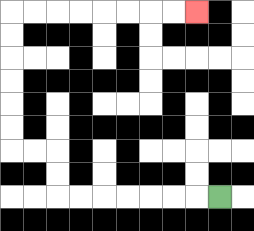{'start': '[9, 8]', 'end': '[8, 0]', 'path_directions': 'L,L,L,L,L,L,L,U,U,L,L,U,U,U,U,U,U,R,R,R,R,R,R,R,R', 'path_coordinates': '[[9, 8], [8, 8], [7, 8], [6, 8], [5, 8], [4, 8], [3, 8], [2, 8], [2, 7], [2, 6], [1, 6], [0, 6], [0, 5], [0, 4], [0, 3], [0, 2], [0, 1], [0, 0], [1, 0], [2, 0], [3, 0], [4, 0], [5, 0], [6, 0], [7, 0], [8, 0]]'}